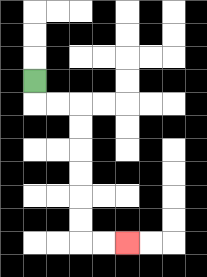{'start': '[1, 3]', 'end': '[5, 10]', 'path_directions': 'D,R,R,D,D,D,D,D,D,R,R', 'path_coordinates': '[[1, 3], [1, 4], [2, 4], [3, 4], [3, 5], [3, 6], [3, 7], [3, 8], [3, 9], [3, 10], [4, 10], [5, 10]]'}